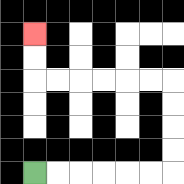{'start': '[1, 7]', 'end': '[1, 1]', 'path_directions': 'R,R,R,R,R,R,U,U,U,U,L,L,L,L,L,L,U,U', 'path_coordinates': '[[1, 7], [2, 7], [3, 7], [4, 7], [5, 7], [6, 7], [7, 7], [7, 6], [7, 5], [7, 4], [7, 3], [6, 3], [5, 3], [4, 3], [3, 3], [2, 3], [1, 3], [1, 2], [1, 1]]'}